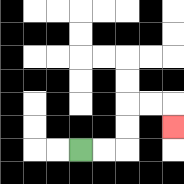{'start': '[3, 6]', 'end': '[7, 5]', 'path_directions': 'R,R,U,U,R,R,D', 'path_coordinates': '[[3, 6], [4, 6], [5, 6], [5, 5], [5, 4], [6, 4], [7, 4], [7, 5]]'}